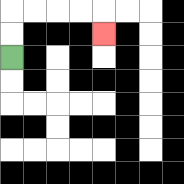{'start': '[0, 2]', 'end': '[4, 1]', 'path_directions': 'U,U,R,R,R,R,D', 'path_coordinates': '[[0, 2], [0, 1], [0, 0], [1, 0], [2, 0], [3, 0], [4, 0], [4, 1]]'}